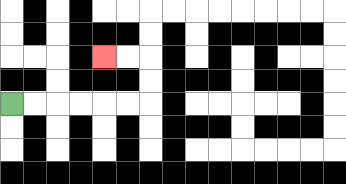{'start': '[0, 4]', 'end': '[4, 2]', 'path_directions': 'R,R,R,R,R,R,U,U,L,L', 'path_coordinates': '[[0, 4], [1, 4], [2, 4], [3, 4], [4, 4], [5, 4], [6, 4], [6, 3], [6, 2], [5, 2], [4, 2]]'}